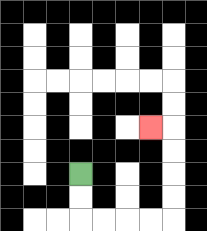{'start': '[3, 7]', 'end': '[6, 5]', 'path_directions': 'D,D,R,R,R,R,U,U,U,U,L', 'path_coordinates': '[[3, 7], [3, 8], [3, 9], [4, 9], [5, 9], [6, 9], [7, 9], [7, 8], [7, 7], [7, 6], [7, 5], [6, 5]]'}